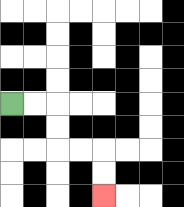{'start': '[0, 4]', 'end': '[4, 8]', 'path_directions': 'R,R,D,D,R,R,D,D', 'path_coordinates': '[[0, 4], [1, 4], [2, 4], [2, 5], [2, 6], [3, 6], [4, 6], [4, 7], [4, 8]]'}